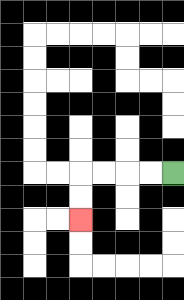{'start': '[7, 7]', 'end': '[3, 9]', 'path_directions': 'L,L,L,L,D,D', 'path_coordinates': '[[7, 7], [6, 7], [5, 7], [4, 7], [3, 7], [3, 8], [3, 9]]'}